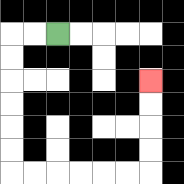{'start': '[2, 1]', 'end': '[6, 3]', 'path_directions': 'L,L,D,D,D,D,D,D,R,R,R,R,R,R,U,U,U,U', 'path_coordinates': '[[2, 1], [1, 1], [0, 1], [0, 2], [0, 3], [0, 4], [0, 5], [0, 6], [0, 7], [1, 7], [2, 7], [3, 7], [4, 7], [5, 7], [6, 7], [6, 6], [6, 5], [6, 4], [6, 3]]'}